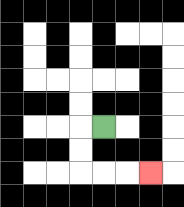{'start': '[4, 5]', 'end': '[6, 7]', 'path_directions': 'L,D,D,R,R,R', 'path_coordinates': '[[4, 5], [3, 5], [3, 6], [3, 7], [4, 7], [5, 7], [6, 7]]'}